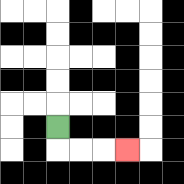{'start': '[2, 5]', 'end': '[5, 6]', 'path_directions': 'D,R,R,R', 'path_coordinates': '[[2, 5], [2, 6], [3, 6], [4, 6], [5, 6]]'}